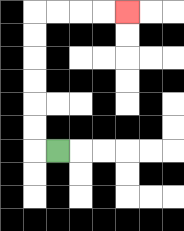{'start': '[2, 6]', 'end': '[5, 0]', 'path_directions': 'L,U,U,U,U,U,U,R,R,R,R', 'path_coordinates': '[[2, 6], [1, 6], [1, 5], [1, 4], [1, 3], [1, 2], [1, 1], [1, 0], [2, 0], [3, 0], [4, 0], [5, 0]]'}